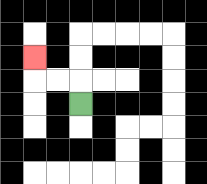{'start': '[3, 4]', 'end': '[1, 2]', 'path_directions': 'U,L,L,U', 'path_coordinates': '[[3, 4], [3, 3], [2, 3], [1, 3], [1, 2]]'}